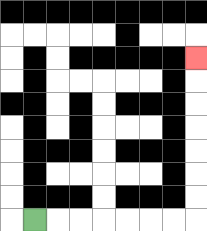{'start': '[1, 9]', 'end': '[8, 2]', 'path_directions': 'R,R,R,R,R,R,R,U,U,U,U,U,U,U', 'path_coordinates': '[[1, 9], [2, 9], [3, 9], [4, 9], [5, 9], [6, 9], [7, 9], [8, 9], [8, 8], [8, 7], [8, 6], [8, 5], [8, 4], [8, 3], [8, 2]]'}